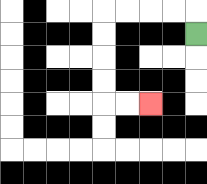{'start': '[8, 1]', 'end': '[6, 4]', 'path_directions': 'U,L,L,L,L,D,D,D,D,R,R', 'path_coordinates': '[[8, 1], [8, 0], [7, 0], [6, 0], [5, 0], [4, 0], [4, 1], [4, 2], [4, 3], [4, 4], [5, 4], [6, 4]]'}